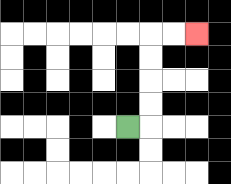{'start': '[5, 5]', 'end': '[8, 1]', 'path_directions': 'R,U,U,U,U,R,R', 'path_coordinates': '[[5, 5], [6, 5], [6, 4], [6, 3], [6, 2], [6, 1], [7, 1], [8, 1]]'}